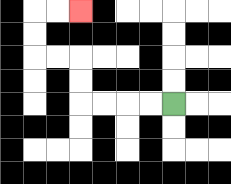{'start': '[7, 4]', 'end': '[3, 0]', 'path_directions': 'L,L,L,L,U,U,L,L,U,U,R,R', 'path_coordinates': '[[7, 4], [6, 4], [5, 4], [4, 4], [3, 4], [3, 3], [3, 2], [2, 2], [1, 2], [1, 1], [1, 0], [2, 0], [3, 0]]'}